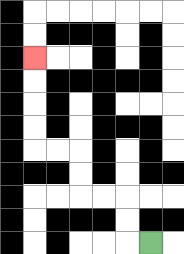{'start': '[6, 10]', 'end': '[1, 2]', 'path_directions': 'L,U,U,L,L,U,U,L,L,U,U,U,U', 'path_coordinates': '[[6, 10], [5, 10], [5, 9], [5, 8], [4, 8], [3, 8], [3, 7], [3, 6], [2, 6], [1, 6], [1, 5], [1, 4], [1, 3], [1, 2]]'}